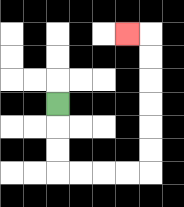{'start': '[2, 4]', 'end': '[5, 1]', 'path_directions': 'D,D,D,R,R,R,R,U,U,U,U,U,U,L', 'path_coordinates': '[[2, 4], [2, 5], [2, 6], [2, 7], [3, 7], [4, 7], [5, 7], [6, 7], [6, 6], [6, 5], [6, 4], [6, 3], [6, 2], [6, 1], [5, 1]]'}